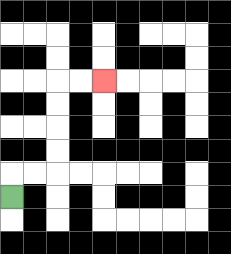{'start': '[0, 8]', 'end': '[4, 3]', 'path_directions': 'U,R,R,U,U,U,U,R,R', 'path_coordinates': '[[0, 8], [0, 7], [1, 7], [2, 7], [2, 6], [2, 5], [2, 4], [2, 3], [3, 3], [4, 3]]'}